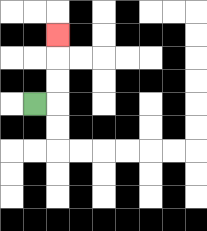{'start': '[1, 4]', 'end': '[2, 1]', 'path_directions': 'R,U,U,U', 'path_coordinates': '[[1, 4], [2, 4], [2, 3], [2, 2], [2, 1]]'}